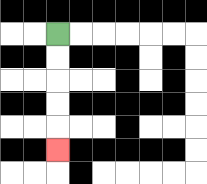{'start': '[2, 1]', 'end': '[2, 6]', 'path_directions': 'D,D,D,D,D', 'path_coordinates': '[[2, 1], [2, 2], [2, 3], [2, 4], [2, 5], [2, 6]]'}